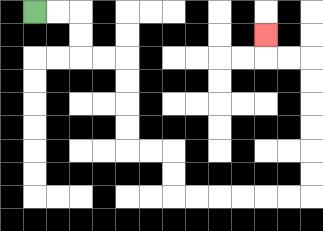{'start': '[1, 0]', 'end': '[11, 1]', 'path_directions': 'R,R,D,D,R,R,D,D,D,D,R,R,D,D,R,R,R,R,R,R,U,U,U,U,U,U,L,L,U', 'path_coordinates': '[[1, 0], [2, 0], [3, 0], [3, 1], [3, 2], [4, 2], [5, 2], [5, 3], [5, 4], [5, 5], [5, 6], [6, 6], [7, 6], [7, 7], [7, 8], [8, 8], [9, 8], [10, 8], [11, 8], [12, 8], [13, 8], [13, 7], [13, 6], [13, 5], [13, 4], [13, 3], [13, 2], [12, 2], [11, 2], [11, 1]]'}